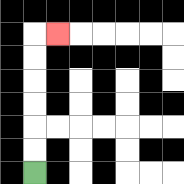{'start': '[1, 7]', 'end': '[2, 1]', 'path_directions': 'U,U,U,U,U,U,R', 'path_coordinates': '[[1, 7], [1, 6], [1, 5], [1, 4], [1, 3], [1, 2], [1, 1], [2, 1]]'}